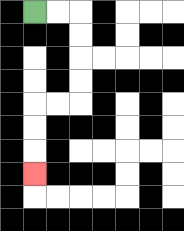{'start': '[1, 0]', 'end': '[1, 7]', 'path_directions': 'R,R,D,D,D,D,L,L,D,D,D', 'path_coordinates': '[[1, 0], [2, 0], [3, 0], [3, 1], [3, 2], [3, 3], [3, 4], [2, 4], [1, 4], [1, 5], [1, 6], [1, 7]]'}